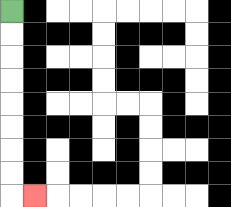{'start': '[0, 0]', 'end': '[1, 8]', 'path_directions': 'D,D,D,D,D,D,D,D,R', 'path_coordinates': '[[0, 0], [0, 1], [0, 2], [0, 3], [0, 4], [0, 5], [0, 6], [0, 7], [0, 8], [1, 8]]'}